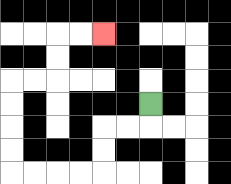{'start': '[6, 4]', 'end': '[4, 1]', 'path_directions': 'D,L,L,D,D,L,L,L,L,U,U,U,U,R,R,U,U,R,R', 'path_coordinates': '[[6, 4], [6, 5], [5, 5], [4, 5], [4, 6], [4, 7], [3, 7], [2, 7], [1, 7], [0, 7], [0, 6], [0, 5], [0, 4], [0, 3], [1, 3], [2, 3], [2, 2], [2, 1], [3, 1], [4, 1]]'}